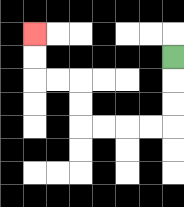{'start': '[7, 2]', 'end': '[1, 1]', 'path_directions': 'D,D,D,L,L,L,L,U,U,L,L,U,U', 'path_coordinates': '[[7, 2], [7, 3], [7, 4], [7, 5], [6, 5], [5, 5], [4, 5], [3, 5], [3, 4], [3, 3], [2, 3], [1, 3], [1, 2], [1, 1]]'}